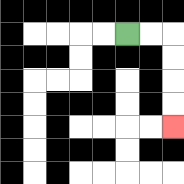{'start': '[5, 1]', 'end': '[7, 5]', 'path_directions': 'R,R,D,D,D,D', 'path_coordinates': '[[5, 1], [6, 1], [7, 1], [7, 2], [7, 3], [7, 4], [7, 5]]'}